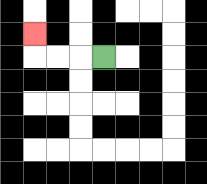{'start': '[4, 2]', 'end': '[1, 1]', 'path_directions': 'L,L,L,U', 'path_coordinates': '[[4, 2], [3, 2], [2, 2], [1, 2], [1, 1]]'}